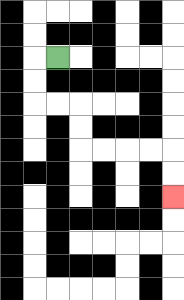{'start': '[2, 2]', 'end': '[7, 8]', 'path_directions': 'L,D,D,R,R,D,D,R,R,R,R,D,D', 'path_coordinates': '[[2, 2], [1, 2], [1, 3], [1, 4], [2, 4], [3, 4], [3, 5], [3, 6], [4, 6], [5, 6], [6, 6], [7, 6], [7, 7], [7, 8]]'}